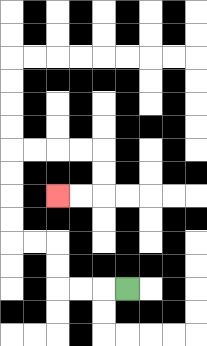{'start': '[5, 12]', 'end': '[2, 8]', 'path_directions': 'L,L,L,U,U,L,L,U,U,U,U,R,R,R,R,D,D,L,L', 'path_coordinates': '[[5, 12], [4, 12], [3, 12], [2, 12], [2, 11], [2, 10], [1, 10], [0, 10], [0, 9], [0, 8], [0, 7], [0, 6], [1, 6], [2, 6], [3, 6], [4, 6], [4, 7], [4, 8], [3, 8], [2, 8]]'}